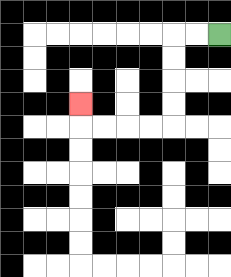{'start': '[9, 1]', 'end': '[3, 4]', 'path_directions': 'L,L,D,D,D,D,L,L,L,L,U', 'path_coordinates': '[[9, 1], [8, 1], [7, 1], [7, 2], [7, 3], [7, 4], [7, 5], [6, 5], [5, 5], [4, 5], [3, 5], [3, 4]]'}